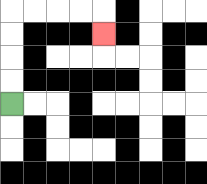{'start': '[0, 4]', 'end': '[4, 1]', 'path_directions': 'U,U,U,U,R,R,R,R,D', 'path_coordinates': '[[0, 4], [0, 3], [0, 2], [0, 1], [0, 0], [1, 0], [2, 0], [3, 0], [4, 0], [4, 1]]'}